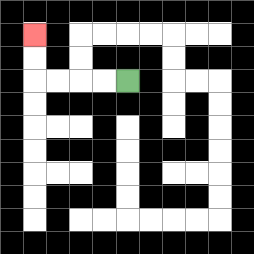{'start': '[5, 3]', 'end': '[1, 1]', 'path_directions': 'L,L,L,L,U,U', 'path_coordinates': '[[5, 3], [4, 3], [3, 3], [2, 3], [1, 3], [1, 2], [1, 1]]'}